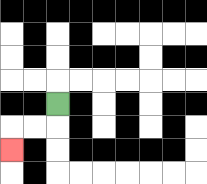{'start': '[2, 4]', 'end': '[0, 6]', 'path_directions': 'D,L,L,D', 'path_coordinates': '[[2, 4], [2, 5], [1, 5], [0, 5], [0, 6]]'}